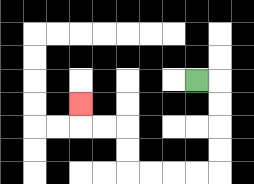{'start': '[8, 3]', 'end': '[3, 4]', 'path_directions': 'R,D,D,D,D,L,L,L,L,U,U,L,L,U', 'path_coordinates': '[[8, 3], [9, 3], [9, 4], [9, 5], [9, 6], [9, 7], [8, 7], [7, 7], [6, 7], [5, 7], [5, 6], [5, 5], [4, 5], [3, 5], [3, 4]]'}